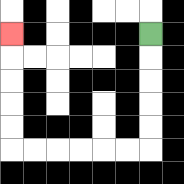{'start': '[6, 1]', 'end': '[0, 1]', 'path_directions': 'D,D,D,D,D,L,L,L,L,L,L,U,U,U,U,U', 'path_coordinates': '[[6, 1], [6, 2], [6, 3], [6, 4], [6, 5], [6, 6], [5, 6], [4, 6], [3, 6], [2, 6], [1, 6], [0, 6], [0, 5], [0, 4], [0, 3], [0, 2], [0, 1]]'}